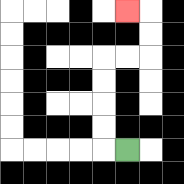{'start': '[5, 6]', 'end': '[5, 0]', 'path_directions': 'L,U,U,U,U,R,R,U,U,L', 'path_coordinates': '[[5, 6], [4, 6], [4, 5], [4, 4], [4, 3], [4, 2], [5, 2], [6, 2], [6, 1], [6, 0], [5, 0]]'}